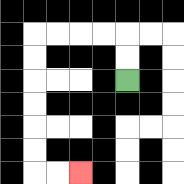{'start': '[5, 3]', 'end': '[3, 7]', 'path_directions': 'U,U,L,L,L,L,D,D,D,D,D,D,R,R', 'path_coordinates': '[[5, 3], [5, 2], [5, 1], [4, 1], [3, 1], [2, 1], [1, 1], [1, 2], [1, 3], [1, 4], [1, 5], [1, 6], [1, 7], [2, 7], [3, 7]]'}